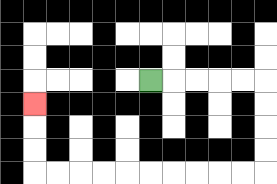{'start': '[6, 3]', 'end': '[1, 4]', 'path_directions': 'R,R,R,R,R,D,D,D,D,L,L,L,L,L,L,L,L,L,L,U,U,U', 'path_coordinates': '[[6, 3], [7, 3], [8, 3], [9, 3], [10, 3], [11, 3], [11, 4], [11, 5], [11, 6], [11, 7], [10, 7], [9, 7], [8, 7], [7, 7], [6, 7], [5, 7], [4, 7], [3, 7], [2, 7], [1, 7], [1, 6], [1, 5], [1, 4]]'}